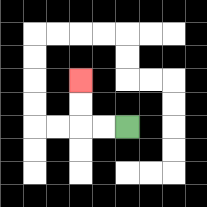{'start': '[5, 5]', 'end': '[3, 3]', 'path_directions': 'L,L,U,U', 'path_coordinates': '[[5, 5], [4, 5], [3, 5], [3, 4], [3, 3]]'}